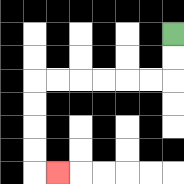{'start': '[7, 1]', 'end': '[2, 7]', 'path_directions': 'D,D,L,L,L,L,L,L,D,D,D,D,R', 'path_coordinates': '[[7, 1], [7, 2], [7, 3], [6, 3], [5, 3], [4, 3], [3, 3], [2, 3], [1, 3], [1, 4], [1, 5], [1, 6], [1, 7], [2, 7]]'}